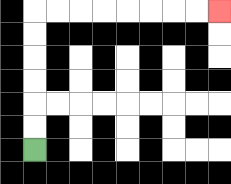{'start': '[1, 6]', 'end': '[9, 0]', 'path_directions': 'U,U,U,U,U,U,R,R,R,R,R,R,R,R', 'path_coordinates': '[[1, 6], [1, 5], [1, 4], [1, 3], [1, 2], [1, 1], [1, 0], [2, 0], [3, 0], [4, 0], [5, 0], [6, 0], [7, 0], [8, 0], [9, 0]]'}